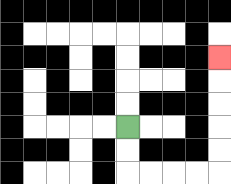{'start': '[5, 5]', 'end': '[9, 2]', 'path_directions': 'D,D,R,R,R,R,U,U,U,U,U', 'path_coordinates': '[[5, 5], [5, 6], [5, 7], [6, 7], [7, 7], [8, 7], [9, 7], [9, 6], [9, 5], [9, 4], [9, 3], [9, 2]]'}